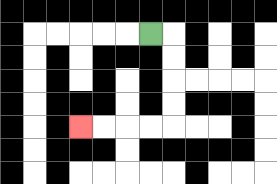{'start': '[6, 1]', 'end': '[3, 5]', 'path_directions': 'R,D,D,D,D,L,L,L,L', 'path_coordinates': '[[6, 1], [7, 1], [7, 2], [7, 3], [7, 4], [7, 5], [6, 5], [5, 5], [4, 5], [3, 5]]'}